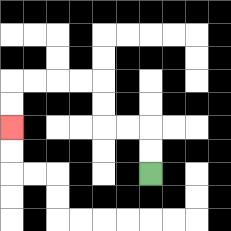{'start': '[6, 7]', 'end': '[0, 5]', 'path_directions': 'U,U,L,L,U,U,L,L,L,L,D,D', 'path_coordinates': '[[6, 7], [6, 6], [6, 5], [5, 5], [4, 5], [4, 4], [4, 3], [3, 3], [2, 3], [1, 3], [0, 3], [0, 4], [0, 5]]'}